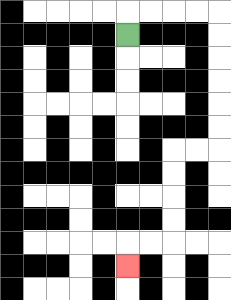{'start': '[5, 1]', 'end': '[5, 11]', 'path_directions': 'U,R,R,R,R,D,D,D,D,D,D,L,L,D,D,D,D,L,L,D', 'path_coordinates': '[[5, 1], [5, 0], [6, 0], [7, 0], [8, 0], [9, 0], [9, 1], [9, 2], [9, 3], [9, 4], [9, 5], [9, 6], [8, 6], [7, 6], [7, 7], [7, 8], [7, 9], [7, 10], [6, 10], [5, 10], [5, 11]]'}